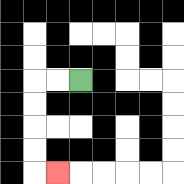{'start': '[3, 3]', 'end': '[2, 7]', 'path_directions': 'L,L,D,D,D,D,R', 'path_coordinates': '[[3, 3], [2, 3], [1, 3], [1, 4], [1, 5], [1, 6], [1, 7], [2, 7]]'}